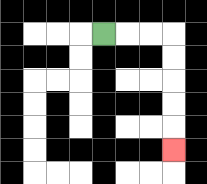{'start': '[4, 1]', 'end': '[7, 6]', 'path_directions': 'R,R,R,D,D,D,D,D', 'path_coordinates': '[[4, 1], [5, 1], [6, 1], [7, 1], [7, 2], [7, 3], [7, 4], [7, 5], [7, 6]]'}